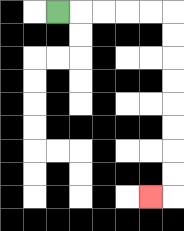{'start': '[2, 0]', 'end': '[6, 8]', 'path_directions': 'R,R,R,R,R,D,D,D,D,D,D,D,D,L', 'path_coordinates': '[[2, 0], [3, 0], [4, 0], [5, 0], [6, 0], [7, 0], [7, 1], [7, 2], [7, 3], [7, 4], [7, 5], [7, 6], [7, 7], [7, 8], [6, 8]]'}